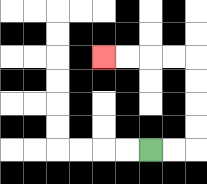{'start': '[6, 6]', 'end': '[4, 2]', 'path_directions': 'R,R,U,U,U,U,L,L,L,L', 'path_coordinates': '[[6, 6], [7, 6], [8, 6], [8, 5], [8, 4], [8, 3], [8, 2], [7, 2], [6, 2], [5, 2], [4, 2]]'}